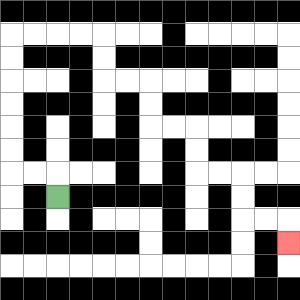{'start': '[2, 8]', 'end': '[12, 10]', 'path_directions': 'U,L,L,U,U,U,U,U,U,R,R,R,R,D,D,R,R,D,D,R,R,D,D,R,R,D,D,R,R,D', 'path_coordinates': '[[2, 8], [2, 7], [1, 7], [0, 7], [0, 6], [0, 5], [0, 4], [0, 3], [0, 2], [0, 1], [1, 1], [2, 1], [3, 1], [4, 1], [4, 2], [4, 3], [5, 3], [6, 3], [6, 4], [6, 5], [7, 5], [8, 5], [8, 6], [8, 7], [9, 7], [10, 7], [10, 8], [10, 9], [11, 9], [12, 9], [12, 10]]'}